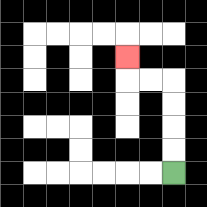{'start': '[7, 7]', 'end': '[5, 2]', 'path_directions': 'U,U,U,U,L,L,U', 'path_coordinates': '[[7, 7], [7, 6], [7, 5], [7, 4], [7, 3], [6, 3], [5, 3], [5, 2]]'}